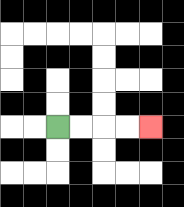{'start': '[2, 5]', 'end': '[6, 5]', 'path_directions': 'R,R,R,R', 'path_coordinates': '[[2, 5], [3, 5], [4, 5], [5, 5], [6, 5]]'}